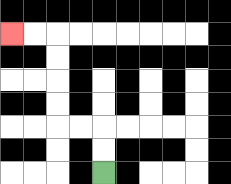{'start': '[4, 7]', 'end': '[0, 1]', 'path_directions': 'U,U,L,L,U,U,U,U,L,L', 'path_coordinates': '[[4, 7], [4, 6], [4, 5], [3, 5], [2, 5], [2, 4], [2, 3], [2, 2], [2, 1], [1, 1], [0, 1]]'}